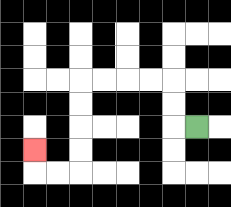{'start': '[8, 5]', 'end': '[1, 6]', 'path_directions': 'L,U,U,L,L,L,L,D,D,D,D,L,L,U', 'path_coordinates': '[[8, 5], [7, 5], [7, 4], [7, 3], [6, 3], [5, 3], [4, 3], [3, 3], [3, 4], [3, 5], [3, 6], [3, 7], [2, 7], [1, 7], [1, 6]]'}